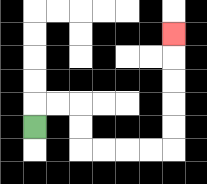{'start': '[1, 5]', 'end': '[7, 1]', 'path_directions': 'U,R,R,D,D,R,R,R,R,U,U,U,U,U', 'path_coordinates': '[[1, 5], [1, 4], [2, 4], [3, 4], [3, 5], [3, 6], [4, 6], [5, 6], [6, 6], [7, 6], [7, 5], [7, 4], [7, 3], [7, 2], [7, 1]]'}